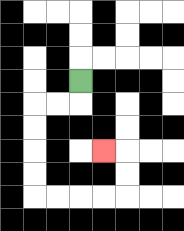{'start': '[3, 3]', 'end': '[4, 6]', 'path_directions': 'D,L,L,D,D,D,D,R,R,R,R,U,U,L', 'path_coordinates': '[[3, 3], [3, 4], [2, 4], [1, 4], [1, 5], [1, 6], [1, 7], [1, 8], [2, 8], [3, 8], [4, 8], [5, 8], [5, 7], [5, 6], [4, 6]]'}